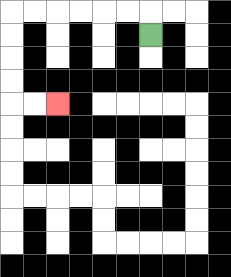{'start': '[6, 1]', 'end': '[2, 4]', 'path_directions': 'U,L,L,L,L,L,L,D,D,D,D,R,R', 'path_coordinates': '[[6, 1], [6, 0], [5, 0], [4, 0], [3, 0], [2, 0], [1, 0], [0, 0], [0, 1], [0, 2], [0, 3], [0, 4], [1, 4], [2, 4]]'}